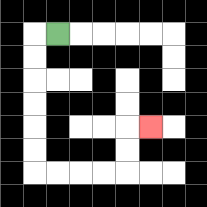{'start': '[2, 1]', 'end': '[6, 5]', 'path_directions': 'L,D,D,D,D,D,D,R,R,R,R,U,U,R', 'path_coordinates': '[[2, 1], [1, 1], [1, 2], [1, 3], [1, 4], [1, 5], [1, 6], [1, 7], [2, 7], [3, 7], [4, 7], [5, 7], [5, 6], [5, 5], [6, 5]]'}